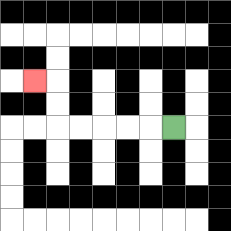{'start': '[7, 5]', 'end': '[1, 3]', 'path_directions': 'L,L,L,L,L,U,U,L', 'path_coordinates': '[[7, 5], [6, 5], [5, 5], [4, 5], [3, 5], [2, 5], [2, 4], [2, 3], [1, 3]]'}